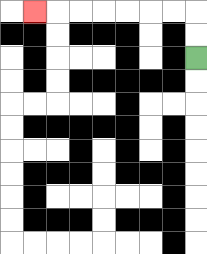{'start': '[8, 2]', 'end': '[1, 0]', 'path_directions': 'U,U,L,L,L,L,L,L,L', 'path_coordinates': '[[8, 2], [8, 1], [8, 0], [7, 0], [6, 0], [5, 0], [4, 0], [3, 0], [2, 0], [1, 0]]'}